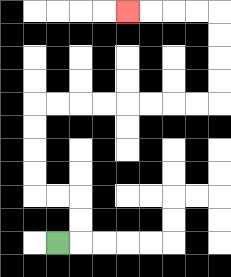{'start': '[2, 10]', 'end': '[5, 0]', 'path_directions': 'R,U,U,L,L,U,U,U,U,R,R,R,R,R,R,R,R,U,U,U,U,L,L,L,L', 'path_coordinates': '[[2, 10], [3, 10], [3, 9], [3, 8], [2, 8], [1, 8], [1, 7], [1, 6], [1, 5], [1, 4], [2, 4], [3, 4], [4, 4], [5, 4], [6, 4], [7, 4], [8, 4], [9, 4], [9, 3], [9, 2], [9, 1], [9, 0], [8, 0], [7, 0], [6, 0], [5, 0]]'}